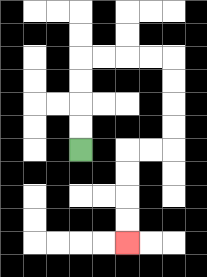{'start': '[3, 6]', 'end': '[5, 10]', 'path_directions': 'U,U,U,U,R,R,R,R,D,D,D,D,L,L,D,D,D,D', 'path_coordinates': '[[3, 6], [3, 5], [3, 4], [3, 3], [3, 2], [4, 2], [5, 2], [6, 2], [7, 2], [7, 3], [7, 4], [7, 5], [7, 6], [6, 6], [5, 6], [5, 7], [5, 8], [5, 9], [5, 10]]'}